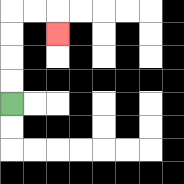{'start': '[0, 4]', 'end': '[2, 1]', 'path_directions': 'U,U,U,U,R,R,D', 'path_coordinates': '[[0, 4], [0, 3], [0, 2], [0, 1], [0, 0], [1, 0], [2, 0], [2, 1]]'}